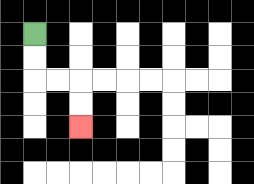{'start': '[1, 1]', 'end': '[3, 5]', 'path_directions': 'D,D,R,R,D,D', 'path_coordinates': '[[1, 1], [1, 2], [1, 3], [2, 3], [3, 3], [3, 4], [3, 5]]'}